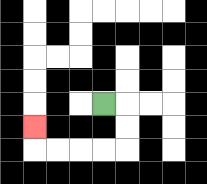{'start': '[4, 4]', 'end': '[1, 5]', 'path_directions': 'R,D,D,L,L,L,L,U', 'path_coordinates': '[[4, 4], [5, 4], [5, 5], [5, 6], [4, 6], [3, 6], [2, 6], [1, 6], [1, 5]]'}